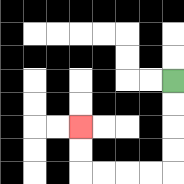{'start': '[7, 3]', 'end': '[3, 5]', 'path_directions': 'D,D,D,D,L,L,L,L,U,U', 'path_coordinates': '[[7, 3], [7, 4], [7, 5], [7, 6], [7, 7], [6, 7], [5, 7], [4, 7], [3, 7], [3, 6], [3, 5]]'}